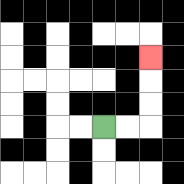{'start': '[4, 5]', 'end': '[6, 2]', 'path_directions': 'R,R,U,U,U', 'path_coordinates': '[[4, 5], [5, 5], [6, 5], [6, 4], [6, 3], [6, 2]]'}